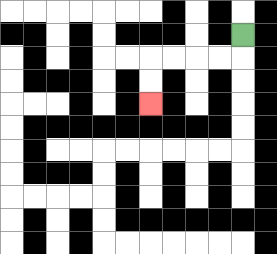{'start': '[10, 1]', 'end': '[6, 4]', 'path_directions': 'D,L,L,L,L,D,D', 'path_coordinates': '[[10, 1], [10, 2], [9, 2], [8, 2], [7, 2], [6, 2], [6, 3], [6, 4]]'}